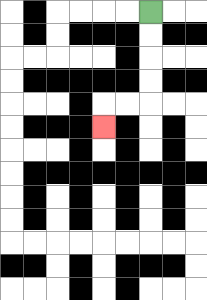{'start': '[6, 0]', 'end': '[4, 5]', 'path_directions': 'D,D,D,D,L,L,D', 'path_coordinates': '[[6, 0], [6, 1], [6, 2], [6, 3], [6, 4], [5, 4], [4, 4], [4, 5]]'}